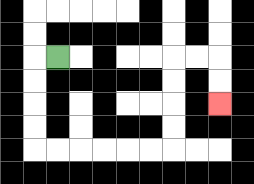{'start': '[2, 2]', 'end': '[9, 4]', 'path_directions': 'L,D,D,D,D,R,R,R,R,R,R,U,U,U,U,R,R,D,D', 'path_coordinates': '[[2, 2], [1, 2], [1, 3], [1, 4], [1, 5], [1, 6], [2, 6], [3, 6], [4, 6], [5, 6], [6, 6], [7, 6], [7, 5], [7, 4], [7, 3], [7, 2], [8, 2], [9, 2], [9, 3], [9, 4]]'}